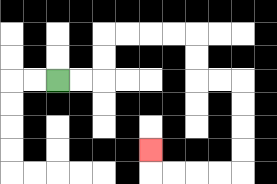{'start': '[2, 3]', 'end': '[6, 6]', 'path_directions': 'R,R,U,U,R,R,R,R,D,D,R,R,D,D,D,D,L,L,L,L,U', 'path_coordinates': '[[2, 3], [3, 3], [4, 3], [4, 2], [4, 1], [5, 1], [6, 1], [7, 1], [8, 1], [8, 2], [8, 3], [9, 3], [10, 3], [10, 4], [10, 5], [10, 6], [10, 7], [9, 7], [8, 7], [7, 7], [6, 7], [6, 6]]'}